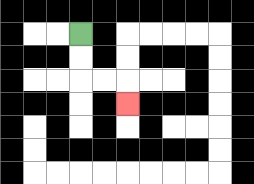{'start': '[3, 1]', 'end': '[5, 4]', 'path_directions': 'D,D,R,R,D', 'path_coordinates': '[[3, 1], [3, 2], [3, 3], [4, 3], [5, 3], [5, 4]]'}